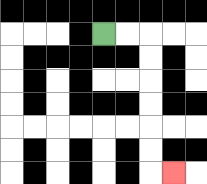{'start': '[4, 1]', 'end': '[7, 7]', 'path_directions': 'R,R,D,D,D,D,D,D,R', 'path_coordinates': '[[4, 1], [5, 1], [6, 1], [6, 2], [6, 3], [6, 4], [6, 5], [6, 6], [6, 7], [7, 7]]'}